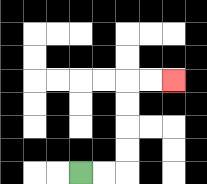{'start': '[3, 7]', 'end': '[7, 3]', 'path_directions': 'R,R,U,U,U,U,R,R', 'path_coordinates': '[[3, 7], [4, 7], [5, 7], [5, 6], [5, 5], [5, 4], [5, 3], [6, 3], [7, 3]]'}